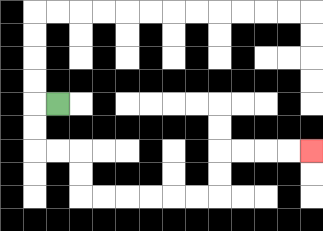{'start': '[2, 4]', 'end': '[13, 6]', 'path_directions': 'L,D,D,R,R,D,D,R,R,R,R,R,R,U,U,R,R,R,R', 'path_coordinates': '[[2, 4], [1, 4], [1, 5], [1, 6], [2, 6], [3, 6], [3, 7], [3, 8], [4, 8], [5, 8], [6, 8], [7, 8], [8, 8], [9, 8], [9, 7], [9, 6], [10, 6], [11, 6], [12, 6], [13, 6]]'}